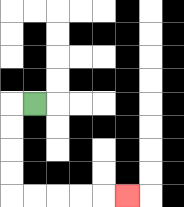{'start': '[1, 4]', 'end': '[5, 8]', 'path_directions': 'L,D,D,D,D,R,R,R,R,R', 'path_coordinates': '[[1, 4], [0, 4], [0, 5], [0, 6], [0, 7], [0, 8], [1, 8], [2, 8], [3, 8], [4, 8], [5, 8]]'}